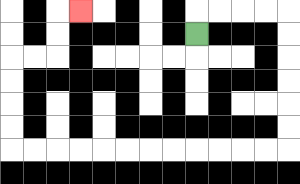{'start': '[8, 1]', 'end': '[3, 0]', 'path_directions': 'U,R,R,R,R,D,D,D,D,D,D,L,L,L,L,L,L,L,L,L,L,L,L,U,U,U,U,R,R,U,U,R', 'path_coordinates': '[[8, 1], [8, 0], [9, 0], [10, 0], [11, 0], [12, 0], [12, 1], [12, 2], [12, 3], [12, 4], [12, 5], [12, 6], [11, 6], [10, 6], [9, 6], [8, 6], [7, 6], [6, 6], [5, 6], [4, 6], [3, 6], [2, 6], [1, 6], [0, 6], [0, 5], [0, 4], [0, 3], [0, 2], [1, 2], [2, 2], [2, 1], [2, 0], [3, 0]]'}